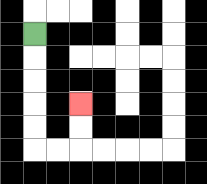{'start': '[1, 1]', 'end': '[3, 4]', 'path_directions': 'D,D,D,D,D,R,R,U,U', 'path_coordinates': '[[1, 1], [1, 2], [1, 3], [1, 4], [1, 5], [1, 6], [2, 6], [3, 6], [3, 5], [3, 4]]'}